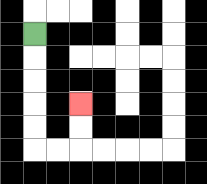{'start': '[1, 1]', 'end': '[3, 4]', 'path_directions': 'D,D,D,D,D,R,R,U,U', 'path_coordinates': '[[1, 1], [1, 2], [1, 3], [1, 4], [1, 5], [1, 6], [2, 6], [3, 6], [3, 5], [3, 4]]'}